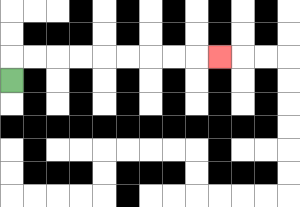{'start': '[0, 3]', 'end': '[9, 2]', 'path_directions': 'U,R,R,R,R,R,R,R,R,R', 'path_coordinates': '[[0, 3], [0, 2], [1, 2], [2, 2], [3, 2], [4, 2], [5, 2], [6, 2], [7, 2], [8, 2], [9, 2]]'}